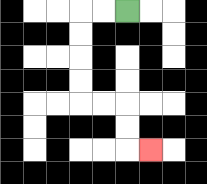{'start': '[5, 0]', 'end': '[6, 6]', 'path_directions': 'L,L,D,D,D,D,R,R,D,D,R', 'path_coordinates': '[[5, 0], [4, 0], [3, 0], [3, 1], [3, 2], [3, 3], [3, 4], [4, 4], [5, 4], [5, 5], [5, 6], [6, 6]]'}